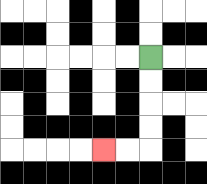{'start': '[6, 2]', 'end': '[4, 6]', 'path_directions': 'D,D,D,D,L,L', 'path_coordinates': '[[6, 2], [6, 3], [6, 4], [6, 5], [6, 6], [5, 6], [4, 6]]'}